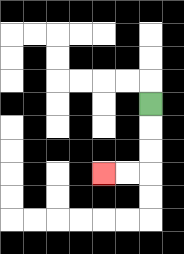{'start': '[6, 4]', 'end': '[4, 7]', 'path_directions': 'D,D,D,L,L', 'path_coordinates': '[[6, 4], [6, 5], [6, 6], [6, 7], [5, 7], [4, 7]]'}